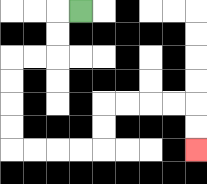{'start': '[3, 0]', 'end': '[8, 6]', 'path_directions': 'L,D,D,L,L,D,D,D,D,R,R,R,R,U,U,R,R,R,R,D,D', 'path_coordinates': '[[3, 0], [2, 0], [2, 1], [2, 2], [1, 2], [0, 2], [0, 3], [0, 4], [0, 5], [0, 6], [1, 6], [2, 6], [3, 6], [4, 6], [4, 5], [4, 4], [5, 4], [6, 4], [7, 4], [8, 4], [8, 5], [8, 6]]'}